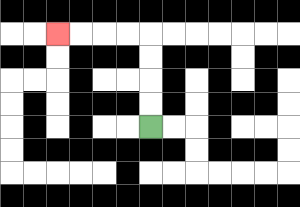{'start': '[6, 5]', 'end': '[2, 1]', 'path_directions': 'U,U,U,U,L,L,L,L', 'path_coordinates': '[[6, 5], [6, 4], [6, 3], [6, 2], [6, 1], [5, 1], [4, 1], [3, 1], [2, 1]]'}